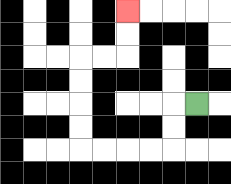{'start': '[8, 4]', 'end': '[5, 0]', 'path_directions': 'L,D,D,L,L,L,L,U,U,U,U,R,R,U,U', 'path_coordinates': '[[8, 4], [7, 4], [7, 5], [7, 6], [6, 6], [5, 6], [4, 6], [3, 6], [3, 5], [3, 4], [3, 3], [3, 2], [4, 2], [5, 2], [5, 1], [5, 0]]'}